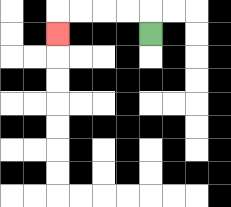{'start': '[6, 1]', 'end': '[2, 1]', 'path_directions': 'U,L,L,L,L,D', 'path_coordinates': '[[6, 1], [6, 0], [5, 0], [4, 0], [3, 0], [2, 0], [2, 1]]'}